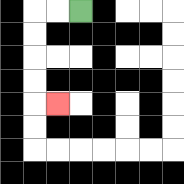{'start': '[3, 0]', 'end': '[2, 4]', 'path_directions': 'L,L,D,D,D,D,R', 'path_coordinates': '[[3, 0], [2, 0], [1, 0], [1, 1], [1, 2], [1, 3], [1, 4], [2, 4]]'}